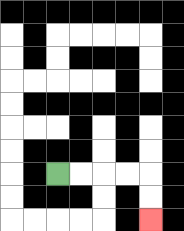{'start': '[2, 7]', 'end': '[6, 9]', 'path_directions': 'R,R,R,R,D,D', 'path_coordinates': '[[2, 7], [3, 7], [4, 7], [5, 7], [6, 7], [6, 8], [6, 9]]'}